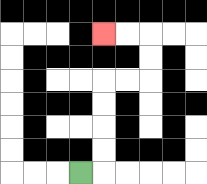{'start': '[3, 7]', 'end': '[4, 1]', 'path_directions': 'R,U,U,U,U,R,R,U,U,L,L', 'path_coordinates': '[[3, 7], [4, 7], [4, 6], [4, 5], [4, 4], [4, 3], [5, 3], [6, 3], [6, 2], [6, 1], [5, 1], [4, 1]]'}